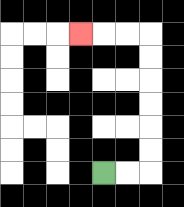{'start': '[4, 7]', 'end': '[3, 1]', 'path_directions': 'R,R,U,U,U,U,U,U,L,L,L', 'path_coordinates': '[[4, 7], [5, 7], [6, 7], [6, 6], [6, 5], [6, 4], [6, 3], [6, 2], [6, 1], [5, 1], [4, 1], [3, 1]]'}